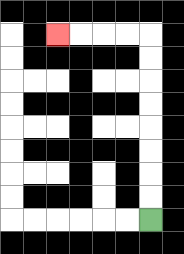{'start': '[6, 9]', 'end': '[2, 1]', 'path_directions': 'U,U,U,U,U,U,U,U,L,L,L,L', 'path_coordinates': '[[6, 9], [6, 8], [6, 7], [6, 6], [6, 5], [6, 4], [6, 3], [6, 2], [6, 1], [5, 1], [4, 1], [3, 1], [2, 1]]'}